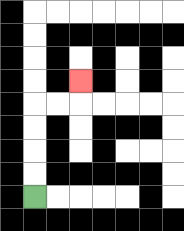{'start': '[1, 8]', 'end': '[3, 3]', 'path_directions': 'U,U,U,U,R,R,U', 'path_coordinates': '[[1, 8], [1, 7], [1, 6], [1, 5], [1, 4], [2, 4], [3, 4], [3, 3]]'}